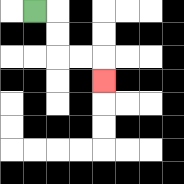{'start': '[1, 0]', 'end': '[4, 3]', 'path_directions': 'R,D,D,R,R,D', 'path_coordinates': '[[1, 0], [2, 0], [2, 1], [2, 2], [3, 2], [4, 2], [4, 3]]'}